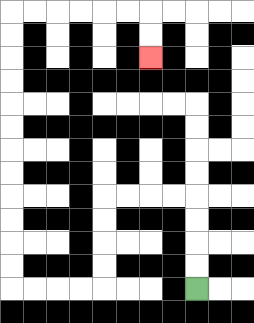{'start': '[8, 12]', 'end': '[6, 2]', 'path_directions': 'U,U,U,U,L,L,L,L,D,D,D,D,L,L,L,L,U,U,U,U,U,U,U,U,U,U,U,U,R,R,R,R,R,R,D,D', 'path_coordinates': '[[8, 12], [8, 11], [8, 10], [8, 9], [8, 8], [7, 8], [6, 8], [5, 8], [4, 8], [4, 9], [4, 10], [4, 11], [4, 12], [3, 12], [2, 12], [1, 12], [0, 12], [0, 11], [0, 10], [0, 9], [0, 8], [0, 7], [0, 6], [0, 5], [0, 4], [0, 3], [0, 2], [0, 1], [0, 0], [1, 0], [2, 0], [3, 0], [4, 0], [5, 0], [6, 0], [6, 1], [6, 2]]'}